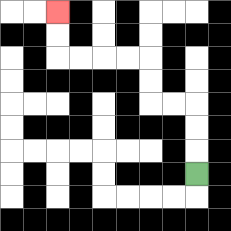{'start': '[8, 7]', 'end': '[2, 0]', 'path_directions': 'U,U,U,L,L,U,U,L,L,L,L,U,U', 'path_coordinates': '[[8, 7], [8, 6], [8, 5], [8, 4], [7, 4], [6, 4], [6, 3], [6, 2], [5, 2], [4, 2], [3, 2], [2, 2], [2, 1], [2, 0]]'}